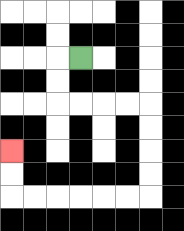{'start': '[3, 2]', 'end': '[0, 6]', 'path_directions': 'L,D,D,R,R,R,R,D,D,D,D,L,L,L,L,L,L,U,U', 'path_coordinates': '[[3, 2], [2, 2], [2, 3], [2, 4], [3, 4], [4, 4], [5, 4], [6, 4], [6, 5], [6, 6], [6, 7], [6, 8], [5, 8], [4, 8], [3, 8], [2, 8], [1, 8], [0, 8], [0, 7], [0, 6]]'}